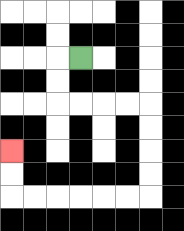{'start': '[3, 2]', 'end': '[0, 6]', 'path_directions': 'L,D,D,R,R,R,R,D,D,D,D,L,L,L,L,L,L,U,U', 'path_coordinates': '[[3, 2], [2, 2], [2, 3], [2, 4], [3, 4], [4, 4], [5, 4], [6, 4], [6, 5], [6, 6], [6, 7], [6, 8], [5, 8], [4, 8], [3, 8], [2, 8], [1, 8], [0, 8], [0, 7], [0, 6]]'}